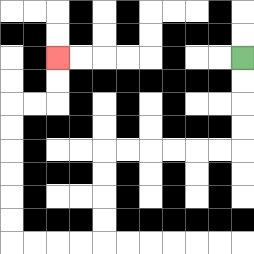{'start': '[10, 2]', 'end': '[2, 2]', 'path_directions': 'D,D,D,D,L,L,L,L,L,L,D,D,D,D,L,L,L,L,U,U,U,U,U,U,R,R,U,U', 'path_coordinates': '[[10, 2], [10, 3], [10, 4], [10, 5], [10, 6], [9, 6], [8, 6], [7, 6], [6, 6], [5, 6], [4, 6], [4, 7], [4, 8], [4, 9], [4, 10], [3, 10], [2, 10], [1, 10], [0, 10], [0, 9], [0, 8], [0, 7], [0, 6], [0, 5], [0, 4], [1, 4], [2, 4], [2, 3], [2, 2]]'}